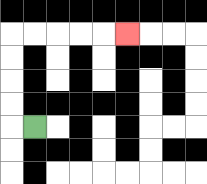{'start': '[1, 5]', 'end': '[5, 1]', 'path_directions': 'L,U,U,U,U,R,R,R,R,R', 'path_coordinates': '[[1, 5], [0, 5], [0, 4], [0, 3], [0, 2], [0, 1], [1, 1], [2, 1], [3, 1], [4, 1], [5, 1]]'}